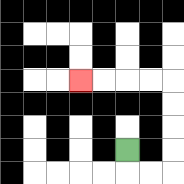{'start': '[5, 6]', 'end': '[3, 3]', 'path_directions': 'D,R,R,U,U,U,U,L,L,L,L', 'path_coordinates': '[[5, 6], [5, 7], [6, 7], [7, 7], [7, 6], [7, 5], [7, 4], [7, 3], [6, 3], [5, 3], [4, 3], [3, 3]]'}